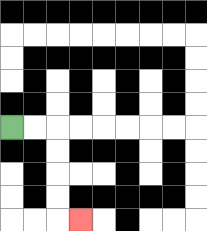{'start': '[0, 5]', 'end': '[3, 9]', 'path_directions': 'R,R,D,D,D,D,R', 'path_coordinates': '[[0, 5], [1, 5], [2, 5], [2, 6], [2, 7], [2, 8], [2, 9], [3, 9]]'}